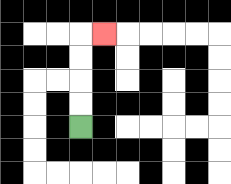{'start': '[3, 5]', 'end': '[4, 1]', 'path_directions': 'U,U,U,U,R', 'path_coordinates': '[[3, 5], [3, 4], [3, 3], [3, 2], [3, 1], [4, 1]]'}